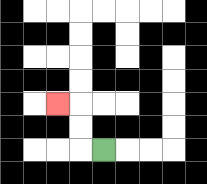{'start': '[4, 6]', 'end': '[2, 4]', 'path_directions': 'L,U,U,L', 'path_coordinates': '[[4, 6], [3, 6], [3, 5], [3, 4], [2, 4]]'}